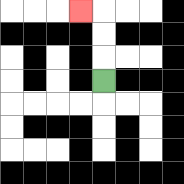{'start': '[4, 3]', 'end': '[3, 0]', 'path_directions': 'U,U,U,L', 'path_coordinates': '[[4, 3], [4, 2], [4, 1], [4, 0], [3, 0]]'}